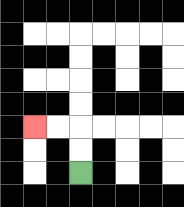{'start': '[3, 7]', 'end': '[1, 5]', 'path_directions': 'U,U,L,L', 'path_coordinates': '[[3, 7], [3, 6], [3, 5], [2, 5], [1, 5]]'}